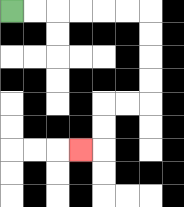{'start': '[0, 0]', 'end': '[3, 6]', 'path_directions': 'R,R,R,R,R,R,D,D,D,D,L,L,D,D,L', 'path_coordinates': '[[0, 0], [1, 0], [2, 0], [3, 0], [4, 0], [5, 0], [6, 0], [6, 1], [6, 2], [6, 3], [6, 4], [5, 4], [4, 4], [4, 5], [4, 6], [3, 6]]'}